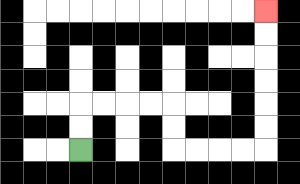{'start': '[3, 6]', 'end': '[11, 0]', 'path_directions': 'U,U,R,R,R,R,D,D,R,R,R,R,U,U,U,U,U,U', 'path_coordinates': '[[3, 6], [3, 5], [3, 4], [4, 4], [5, 4], [6, 4], [7, 4], [7, 5], [7, 6], [8, 6], [9, 6], [10, 6], [11, 6], [11, 5], [11, 4], [11, 3], [11, 2], [11, 1], [11, 0]]'}